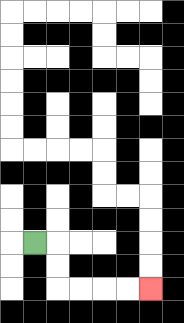{'start': '[1, 10]', 'end': '[6, 12]', 'path_directions': 'R,D,D,R,R,R,R', 'path_coordinates': '[[1, 10], [2, 10], [2, 11], [2, 12], [3, 12], [4, 12], [5, 12], [6, 12]]'}